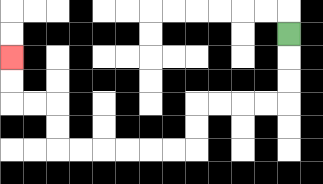{'start': '[12, 1]', 'end': '[0, 2]', 'path_directions': 'D,D,D,L,L,L,L,D,D,L,L,L,L,L,L,U,U,L,L,U,U', 'path_coordinates': '[[12, 1], [12, 2], [12, 3], [12, 4], [11, 4], [10, 4], [9, 4], [8, 4], [8, 5], [8, 6], [7, 6], [6, 6], [5, 6], [4, 6], [3, 6], [2, 6], [2, 5], [2, 4], [1, 4], [0, 4], [0, 3], [0, 2]]'}